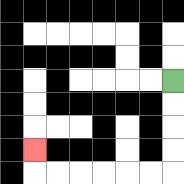{'start': '[7, 3]', 'end': '[1, 6]', 'path_directions': 'D,D,D,D,L,L,L,L,L,L,U', 'path_coordinates': '[[7, 3], [7, 4], [7, 5], [7, 6], [7, 7], [6, 7], [5, 7], [4, 7], [3, 7], [2, 7], [1, 7], [1, 6]]'}